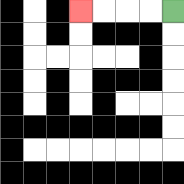{'start': '[7, 0]', 'end': '[3, 0]', 'path_directions': 'L,L,L,L', 'path_coordinates': '[[7, 0], [6, 0], [5, 0], [4, 0], [3, 0]]'}